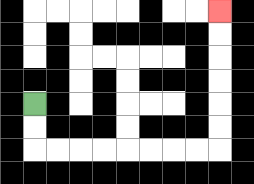{'start': '[1, 4]', 'end': '[9, 0]', 'path_directions': 'D,D,R,R,R,R,R,R,R,R,U,U,U,U,U,U', 'path_coordinates': '[[1, 4], [1, 5], [1, 6], [2, 6], [3, 6], [4, 6], [5, 6], [6, 6], [7, 6], [8, 6], [9, 6], [9, 5], [9, 4], [9, 3], [9, 2], [9, 1], [9, 0]]'}